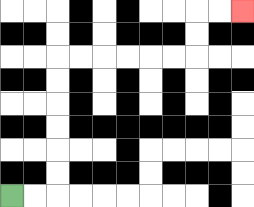{'start': '[0, 8]', 'end': '[10, 0]', 'path_directions': 'R,R,U,U,U,U,U,U,R,R,R,R,R,R,U,U,R,R', 'path_coordinates': '[[0, 8], [1, 8], [2, 8], [2, 7], [2, 6], [2, 5], [2, 4], [2, 3], [2, 2], [3, 2], [4, 2], [5, 2], [6, 2], [7, 2], [8, 2], [8, 1], [8, 0], [9, 0], [10, 0]]'}